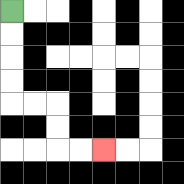{'start': '[0, 0]', 'end': '[4, 6]', 'path_directions': 'D,D,D,D,R,R,D,D,R,R', 'path_coordinates': '[[0, 0], [0, 1], [0, 2], [0, 3], [0, 4], [1, 4], [2, 4], [2, 5], [2, 6], [3, 6], [4, 6]]'}